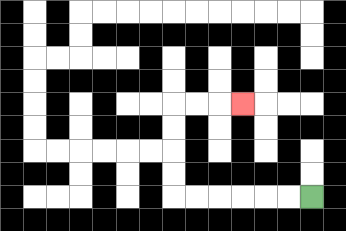{'start': '[13, 8]', 'end': '[10, 4]', 'path_directions': 'L,L,L,L,L,L,U,U,U,U,R,R,R', 'path_coordinates': '[[13, 8], [12, 8], [11, 8], [10, 8], [9, 8], [8, 8], [7, 8], [7, 7], [7, 6], [7, 5], [7, 4], [8, 4], [9, 4], [10, 4]]'}